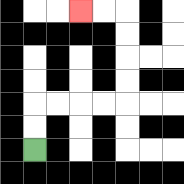{'start': '[1, 6]', 'end': '[3, 0]', 'path_directions': 'U,U,R,R,R,R,U,U,U,U,L,L', 'path_coordinates': '[[1, 6], [1, 5], [1, 4], [2, 4], [3, 4], [4, 4], [5, 4], [5, 3], [5, 2], [5, 1], [5, 0], [4, 0], [3, 0]]'}